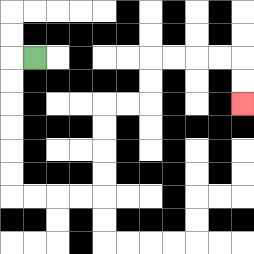{'start': '[1, 2]', 'end': '[10, 4]', 'path_directions': 'L,D,D,D,D,D,D,R,R,R,R,U,U,U,U,R,R,U,U,R,R,R,R,D,D', 'path_coordinates': '[[1, 2], [0, 2], [0, 3], [0, 4], [0, 5], [0, 6], [0, 7], [0, 8], [1, 8], [2, 8], [3, 8], [4, 8], [4, 7], [4, 6], [4, 5], [4, 4], [5, 4], [6, 4], [6, 3], [6, 2], [7, 2], [8, 2], [9, 2], [10, 2], [10, 3], [10, 4]]'}